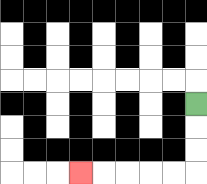{'start': '[8, 4]', 'end': '[3, 7]', 'path_directions': 'D,D,D,L,L,L,L,L', 'path_coordinates': '[[8, 4], [8, 5], [8, 6], [8, 7], [7, 7], [6, 7], [5, 7], [4, 7], [3, 7]]'}